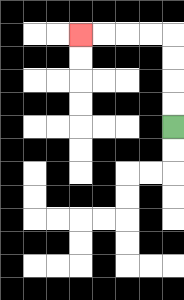{'start': '[7, 5]', 'end': '[3, 1]', 'path_directions': 'U,U,U,U,L,L,L,L', 'path_coordinates': '[[7, 5], [7, 4], [7, 3], [7, 2], [7, 1], [6, 1], [5, 1], [4, 1], [3, 1]]'}